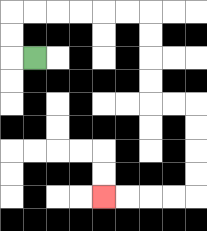{'start': '[1, 2]', 'end': '[4, 8]', 'path_directions': 'L,U,U,R,R,R,R,R,R,D,D,D,D,R,R,D,D,D,D,L,L,L,L', 'path_coordinates': '[[1, 2], [0, 2], [0, 1], [0, 0], [1, 0], [2, 0], [3, 0], [4, 0], [5, 0], [6, 0], [6, 1], [6, 2], [6, 3], [6, 4], [7, 4], [8, 4], [8, 5], [8, 6], [8, 7], [8, 8], [7, 8], [6, 8], [5, 8], [4, 8]]'}